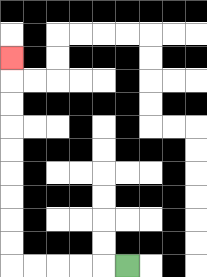{'start': '[5, 11]', 'end': '[0, 2]', 'path_directions': 'L,L,L,L,L,U,U,U,U,U,U,U,U,U', 'path_coordinates': '[[5, 11], [4, 11], [3, 11], [2, 11], [1, 11], [0, 11], [0, 10], [0, 9], [0, 8], [0, 7], [0, 6], [0, 5], [0, 4], [0, 3], [0, 2]]'}